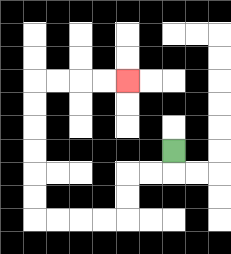{'start': '[7, 6]', 'end': '[5, 3]', 'path_directions': 'D,L,L,D,D,L,L,L,L,U,U,U,U,U,U,R,R,R,R', 'path_coordinates': '[[7, 6], [7, 7], [6, 7], [5, 7], [5, 8], [5, 9], [4, 9], [3, 9], [2, 9], [1, 9], [1, 8], [1, 7], [1, 6], [1, 5], [1, 4], [1, 3], [2, 3], [3, 3], [4, 3], [5, 3]]'}